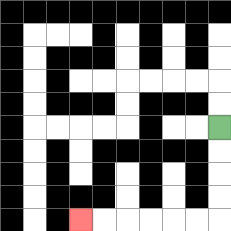{'start': '[9, 5]', 'end': '[3, 9]', 'path_directions': 'D,D,D,D,L,L,L,L,L,L', 'path_coordinates': '[[9, 5], [9, 6], [9, 7], [9, 8], [9, 9], [8, 9], [7, 9], [6, 9], [5, 9], [4, 9], [3, 9]]'}